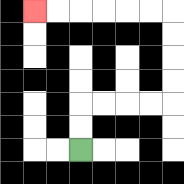{'start': '[3, 6]', 'end': '[1, 0]', 'path_directions': 'U,U,R,R,R,R,U,U,U,U,L,L,L,L,L,L', 'path_coordinates': '[[3, 6], [3, 5], [3, 4], [4, 4], [5, 4], [6, 4], [7, 4], [7, 3], [7, 2], [7, 1], [7, 0], [6, 0], [5, 0], [4, 0], [3, 0], [2, 0], [1, 0]]'}